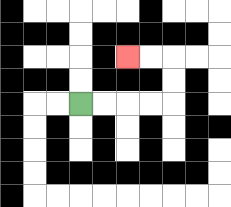{'start': '[3, 4]', 'end': '[5, 2]', 'path_directions': 'R,R,R,R,U,U,L,L', 'path_coordinates': '[[3, 4], [4, 4], [5, 4], [6, 4], [7, 4], [7, 3], [7, 2], [6, 2], [5, 2]]'}